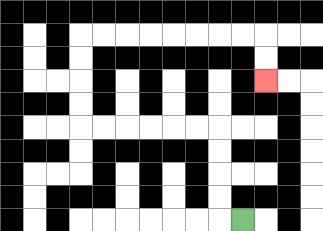{'start': '[10, 9]', 'end': '[11, 3]', 'path_directions': 'L,U,U,U,U,L,L,L,L,L,L,U,U,U,U,R,R,R,R,R,R,R,R,D,D', 'path_coordinates': '[[10, 9], [9, 9], [9, 8], [9, 7], [9, 6], [9, 5], [8, 5], [7, 5], [6, 5], [5, 5], [4, 5], [3, 5], [3, 4], [3, 3], [3, 2], [3, 1], [4, 1], [5, 1], [6, 1], [7, 1], [8, 1], [9, 1], [10, 1], [11, 1], [11, 2], [11, 3]]'}